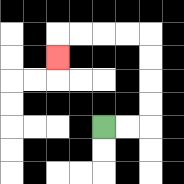{'start': '[4, 5]', 'end': '[2, 2]', 'path_directions': 'R,R,U,U,U,U,L,L,L,L,D', 'path_coordinates': '[[4, 5], [5, 5], [6, 5], [6, 4], [6, 3], [6, 2], [6, 1], [5, 1], [4, 1], [3, 1], [2, 1], [2, 2]]'}